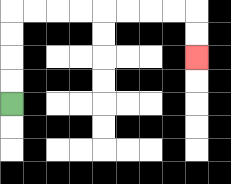{'start': '[0, 4]', 'end': '[8, 2]', 'path_directions': 'U,U,U,U,R,R,R,R,R,R,R,R,D,D', 'path_coordinates': '[[0, 4], [0, 3], [0, 2], [0, 1], [0, 0], [1, 0], [2, 0], [3, 0], [4, 0], [5, 0], [6, 0], [7, 0], [8, 0], [8, 1], [8, 2]]'}